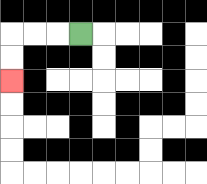{'start': '[3, 1]', 'end': '[0, 3]', 'path_directions': 'L,L,L,D,D', 'path_coordinates': '[[3, 1], [2, 1], [1, 1], [0, 1], [0, 2], [0, 3]]'}